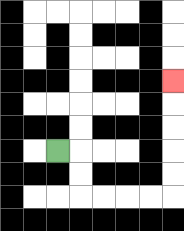{'start': '[2, 6]', 'end': '[7, 3]', 'path_directions': 'R,D,D,R,R,R,R,U,U,U,U,U', 'path_coordinates': '[[2, 6], [3, 6], [3, 7], [3, 8], [4, 8], [5, 8], [6, 8], [7, 8], [7, 7], [7, 6], [7, 5], [7, 4], [7, 3]]'}